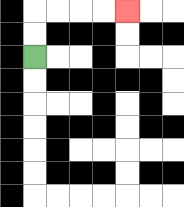{'start': '[1, 2]', 'end': '[5, 0]', 'path_directions': 'U,U,R,R,R,R', 'path_coordinates': '[[1, 2], [1, 1], [1, 0], [2, 0], [3, 0], [4, 0], [5, 0]]'}